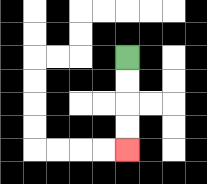{'start': '[5, 2]', 'end': '[5, 6]', 'path_directions': 'D,D,D,D', 'path_coordinates': '[[5, 2], [5, 3], [5, 4], [5, 5], [5, 6]]'}